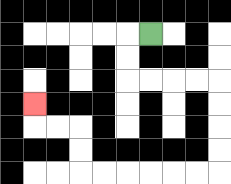{'start': '[6, 1]', 'end': '[1, 4]', 'path_directions': 'L,D,D,R,R,R,R,D,D,D,D,L,L,L,L,L,L,U,U,L,L,U', 'path_coordinates': '[[6, 1], [5, 1], [5, 2], [5, 3], [6, 3], [7, 3], [8, 3], [9, 3], [9, 4], [9, 5], [9, 6], [9, 7], [8, 7], [7, 7], [6, 7], [5, 7], [4, 7], [3, 7], [3, 6], [3, 5], [2, 5], [1, 5], [1, 4]]'}